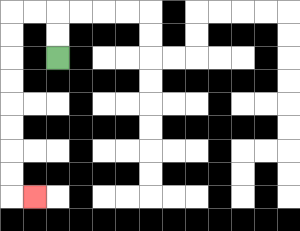{'start': '[2, 2]', 'end': '[1, 8]', 'path_directions': 'U,U,L,L,D,D,D,D,D,D,D,D,R', 'path_coordinates': '[[2, 2], [2, 1], [2, 0], [1, 0], [0, 0], [0, 1], [0, 2], [0, 3], [0, 4], [0, 5], [0, 6], [0, 7], [0, 8], [1, 8]]'}